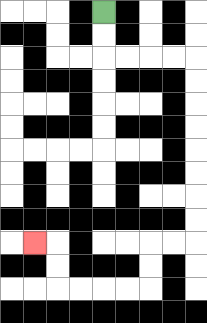{'start': '[4, 0]', 'end': '[1, 10]', 'path_directions': 'D,D,R,R,R,R,D,D,D,D,D,D,D,D,L,L,D,D,L,L,L,L,U,U,L', 'path_coordinates': '[[4, 0], [4, 1], [4, 2], [5, 2], [6, 2], [7, 2], [8, 2], [8, 3], [8, 4], [8, 5], [8, 6], [8, 7], [8, 8], [8, 9], [8, 10], [7, 10], [6, 10], [6, 11], [6, 12], [5, 12], [4, 12], [3, 12], [2, 12], [2, 11], [2, 10], [1, 10]]'}